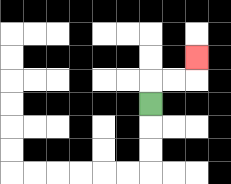{'start': '[6, 4]', 'end': '[8, 2]', 'path_directions': 'U,R,R,U', 'path_coordinates': '[[6, 4], [6, 3], [7, 3], [8, 3], [8, 2]]'}